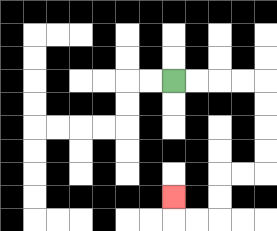{'start': '[7, 3]', 'end': '[7, 8]', 'path_directions': 'R,R,R,R,D,D,D,D,L,L,D,D,L,L,U', 'path_coordinates': '[[7, 3], [8, 3], [9, 3], [10, 3], [11, 3], [11, 4], [11, 5], [11, 6], [11, 7], [10, 7], [9, 7], [9, 8], [9, 9], [8, 9], [7, 9], [7, 8]]'}